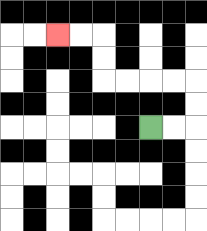{'start': '[6, 5]', 'end': '[2, 1]', 'path_directions': 'R,R,U,U,L,L,L,L,U,U,L,L', 'path_coordinates': '[[6, 5], [7, 5], [8, 5], [8, 4], [8, 3], [7, 3], [6, 3], [5, 3], [4, 3], [4, 2], [4, 1], [3, 1], [2, 1]]'}